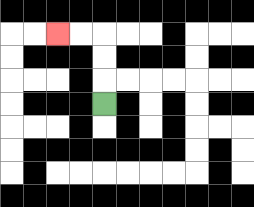{'start': '[4, 4]', 'end': '[2, 1]', 'path_directions': 'U,U,U,L,L', 'path_coordinates': '[[4, 4], [4, 3], [4, 2], [4, 1], [3, 1], [2, 1]]'}